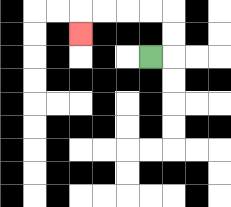{'start': '[6, 2]', 'end': '[3, 1]', 'path_directions': 'R,U,U,L,L,L,L,D', 'path_coordinates': '[[6, 2], [7, 2], [7, 1], [7, 0], [6, 0], [5, 0], [4, 0], [3, 0], [3, 1]]'}